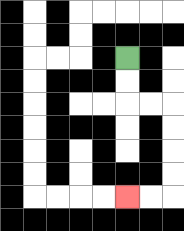{'start': '[5, 2]', 'end': '[5, 8]', 'path_directions': 'D,D,R,R,D,D,D,D,L,L', 'path_coordinates': '[[5, 2], [5, 3], [5, 4], [6, 4], [7, 4], [7, 5], [7, 6], [7, 7], [7, 8], [6, 8], [5, 8]]'}